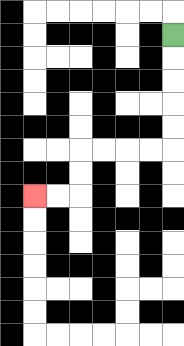{'start': '[7, 1]', 'end': '[1, 8]', 'path_directions': 'D,D,D,D,D,L,L,L,L,D,D,L,L', 'path_coordinates': '[[7, 1], [7, 2], [7, 3], [7, 4], [7, 5], [7, 6], [6, 6], [5, 6], [4, 6], [3, 6], [3, 7], [3, 8], [2, 8], [1, 8]]'}